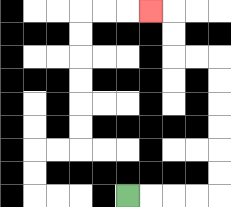{'start': '[5, 8]', 'end': '[6, 0]', 'path_directions': 'R,R,R,R,U,U,U,U,U,U,L,L,U,U,L', 'path_coordinates': '[[5, 8], [6, 8], [7, 8], [8, 8], [9, 8], [9, 7], [9, 6], [9, 5], [9, 4], [9, 3], [9, 2], [8, 2], [7, 2], [7, 1], [7, 0], [6, 0]]'}